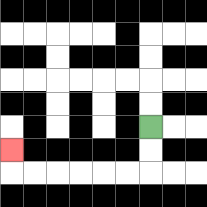{'start': '[6, 5]', 'end': '[0, 6]', 'path_directions': 'D,D,L,L,L,L,L,L,U', 'path_coordinates': '[[6, 5], [6, 6], [6, 7], [5, 7], [4, 7], [3, 7], [2, 7], [1, 7], [0, 7], [0, 6]]'}